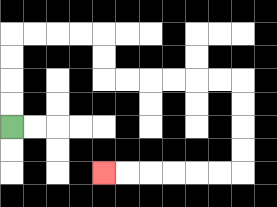{'start': '[0, 5]', 'end': '[4, 7]', 'path_directions': 'U,U,U,U,R,R,R,R,D,D,R,R,R,R,R,R,D,D,D,D,L,L,L,L,L,L', 'path_coordinates': '[[0, 5], [0, 4], [0, 3], [0, 2], [0, 1], [1, 1], [2, 1], [3, 1], [4, 1], [4, 2], [4, 3], [5, 3], [6, 3], [7, 3], [8, 3], [9, 3], [10, 3], [10, 4], [10, 5], [10, 6], [10, 7], [9, 7], [8, 7], [7, 7], [6, 7], [5, 7], [4, 7]]'}